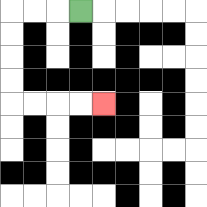{'start': '[3, 0]', 'end': '[4, 4]', 'path_directions': 'L,L,L,D,D,D,D,R,R,R,R', 'path_coordinates': '[[3, 0], [2, 0], [1, 0], [0, 0], [0, 1], [0, 2], [0, 3], [0, 4], [1, 4], [2, 4], [3, 4], [4, 4]]'}